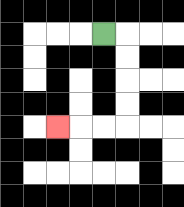{'start': '[4, 1]', 'end': '[2, 5]', 'path_directions': 'R,D,D,D,D,L,L,L', 'path_coordinates': '[[4, 1], [5, 1], [5, 2], [5, 3], [5, 4], [5, 5], [4, 5], [3, 5], [2, 5]]'}